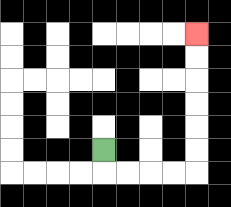{'start': '[4, 6]', 'end': '[8, 1]', 'path_directions': 'D,R,R,R,R,U,U,U,U,U,U', 'path_coordinates': '[[4, 6], [4, 7], [5, 7], [6, 7], [7, 7], [8, 7], [8, 6], [8, 5], [8, 4], [8, 3], [8, 2], [8, 1]]'}